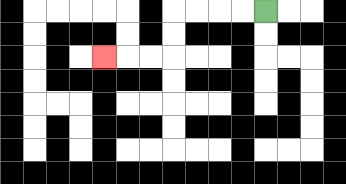{'start': '[11, 0]', 'end': '[4, 2]', 'path_directions': 'L,L,L,L,D,D,L,L,L', 'path_coordinates': '[[11, 0], [10, 0], [9, 0], [8, 0], [7, 0], [7, 1], [7, 2], [6, 2], [5, 2], [4, 2]]'}